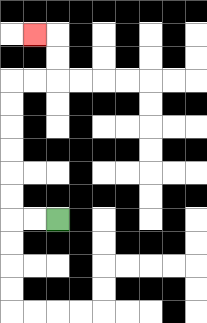{'start': '[2, 9]', 'end': '[1, 1]', 'path_directions': 'L,L,U,U,U,U,U,U,R,R,U,U,L', 'path_coordinates': '[[2, 9], [1, 9], [0, 9], [0, 8], [0, 7], [0, 6], [0, 5], [0, 4], [0, 3], [1, 3], [2, 3], [2, 2], [2, 1], [1, 1]]'}